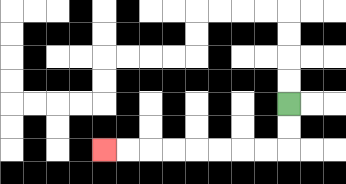{'start': '[12, 4]', 'end': '[4, 6]', 'path_directions': 'D,D,L,L,L,L,L,L,L,L', 'path_coordinates': '[[12, 4], [12, 5], [12, 6], [11, 6], [10, 6], [9, 6], [8, 6], [7, 6], [6, 6], [5, 6], [4, 6]]'}